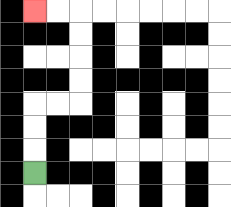{'start': '[1, 7]', 'end': '[1, 0]', 'path_directions': 'U,U,U,R,R,U,U,U,U,L,L', 'path_coordinates': '[[1, 7], [1, 6], [1, 5], [1, 4], [2, 4], [3, 4], [3, 3], [3, 2], [3, 1], [3, 0], [2, 0], [1, 0]]'}